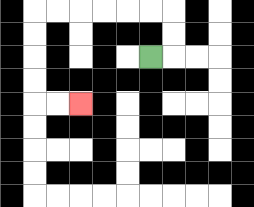{'start': '[6, 2]', 'end': '[3, 4]', 'path_directions': 'R,U,U,L,L,L,L,L,L,D,D,D,D,R,R', 'path_coordinates': '[[6, 2], [7, 2], [7, 1], [7, 0], [6, 0], [5, 0], [4, 0], [3, 0], [2, 0], [1, 0], [1, 1], [1, 2], [1, 3], [1, 4], [2, 4], [3, 4]]'}